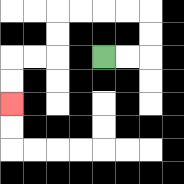{'start': '[4, 2]', 'end': '[0, 4]', 'path_directions': 'R,R,U,U,L,L,L,L,D,D,L,L,D,D', 'path_coordinates': '[[4, 2], [5, 2], [6, 2], [6, 1], [6, 0], [5, 0], [4, 0], [3, 0], [2, 0], [2, 1], [2, 2], [1, 2], [0, 2], [0, 3], [0, 4]]'}